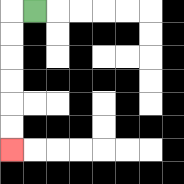{'start': '[1, 0]', 'end': '[0, 6]', 'path_directions': 'L,D,D,D,D,D,D', 'path_coordinates': '[[1, 0], [0, 0], [0, 1], [0, 2], [0, 3], [0, 4], [0, 5], [0, 6]]'}